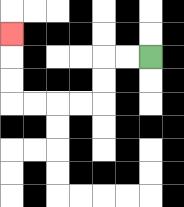{'start': '[6, 2]', 'end': '[0, 1]', 'path_directions': 'L,L,D,D,L,L,L,L,U,U,U', 'path_coordinates': '[[6, 2], [5, 2], [4, 2], [4, 3], [4, 4], [3, 4], [2, 4], [1, 4], [0, 4], [0, 3], [0, 2], [0, 1]]'}